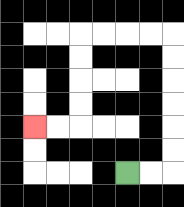{'start': '[5, 7]', 'end': '[1, 5]', 'path_directions': 'R,R,U,U,U,U,U,U,L,L,L,L,D,D,D,D,L,L', 'path_coordinates': '[[5, 7], [6, 7], [7, 7], [7, 6], [7, 5], [7, 4], [7, 3], [7, 2], [7, 1], [6, 1], [5, 1], [4, 1], [3, 1], [3, 2], [3, 3], [3, 4], [3, 5], [2, 5], [1, 5]]'}